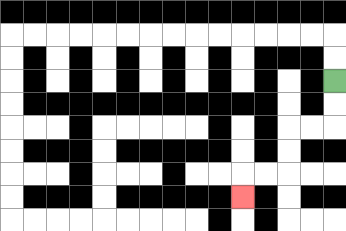{'start': '[14, 3]', 'end': '[10, 8]', 'path_directions': 'D,D,L,L,D,D,L,L,D', 'path_coordinates': '[[14, 3], [14, 4], [14, 5], [13, 5], [12, 5], [12, 6], [12, 7], [11, 7], [10, 7], [10, 8]]'}